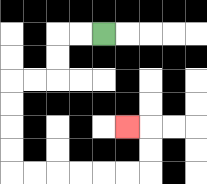{'start': '[4, 1]', 'end': '[5, 5]', 'path_directions': 'L,L,D,D,L,L,D,D,D,D,R,R,R,R,R,R,U,U,L', 'path_coordinates': '[[4, 1], [3, 1], [2, 1], [2, 2], [2, 3], [1, 3], [0, 3], [0, 4], [0, 5], [0, 6], [0, 7], [1, 7], [2, 7], [3, 7], [4, 7], [5, 7], [6, 7], [6, 6], [6, 5], [5, 5]]'}